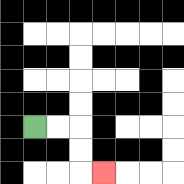{'start': '[1, 5]', 'end': '[4, 7]', 'path_directions': 'R,R,D,D,R', 'path_coordinates': '[[1, 5], [2, 5], [3, 5], [3, 6], [3, 7], [4, 7]]'}